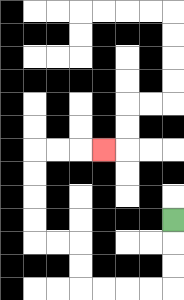{'start': '[7, 9]', 'end': '[4, 6]', 'path_directions': 'D,D,D,L,L,L,L,U,U,L,L,U,U,U,U,R,R,R', 'path_coordinates': '[[7, 9], [7, 10], [7, 11], [7, 12], [6, 12], [5, 12], [4, 12], [3, 12], [3, 11], [3, 10], [2, 10], [1, 10], [1, 9], [1, 8], [1, 7], [1, 6], [2, 6], [3, 6], [4, 6]]'}